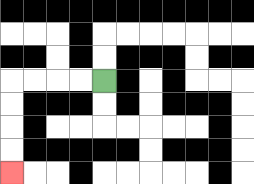{'start': '[4, 3]', 'end': '[0, 7]', 'path_directions': 'L,L,L,L,D,D,D,D', 'path_coordinates': '[[4, 3], [3, 3], [2, 3], [1, 3], [0, 3], [0, 4], [0, 5], [0, 6], [0, 7]]'}